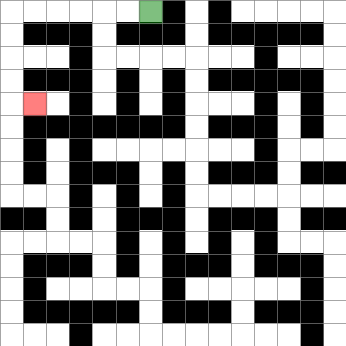{'start': '[6, 0]', 'end': '[1, 4]', 'path_directions': 'L,L,L,L,L,L,D,D,D,D,R', 'path_coordinates': '[[6, 0], [5, 0], [4, 0], [3, 0], [2, 0], [1, 0], [0, 0], [0, 1], [0, 2], [0, 3], [0, 4], [1, 4]]'}